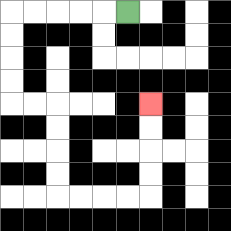{'start': '[5, 0]', 'end': '[6, 4]', 'path_directions': 'L,L,L,L,L,D,D,D,D,R,R,D,D,D,D,R,R,R,R,U,U,U,U', 'path_coordinates': '[[5, 0], [4, 0], [3, 0], [2, 0], [1, 0], [0, 0], [0, 1], [0, 2], [0, 3], [0, 4], [1, 4], [2, 4], [2, 5], [2, 6], [2, 7], [2, 8], [3, 8], [4, 8], [5, 8], [6, 8], [6, 7], [6, 6], [6, 5], [6, 4]]'}